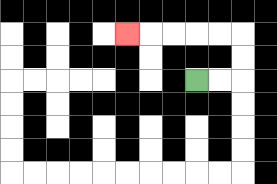{'start': '[8, 3]', 'end': '[5, 1]', 'path_directions': 'R,R,U,U,L,L,L,L,L', 'path_coordinates': '[[8, 3], [9, 3], [10, 3], [10, 2], [10, 1], [9, 1], [8, 1], [7, 1], [6, 1], [5, 1]]'}